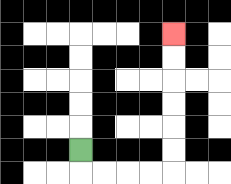{'start': '[3, 6]', 'end': '[7, 1]', 'path_directions': 'D,R,R,R,R,U,U,U,U,U,U', 'path_coordinates': '[[3, 6], [3, 7], [4, 7], [5, 7], [6, 7], [7, 7], [7, 6], [7, 5], [7, 4], [7, 3], [7, 2], [7, 1]]'}